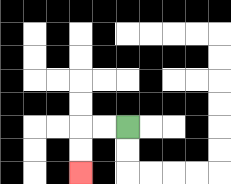{'start': '[5, 5]', 'end': '[3, 7]', 'path_directions': 'L,L,D,D', 'path_coordinates': '[[5, 5], [4, 5], [3, 5], [3, 6], [3, 7]]'}